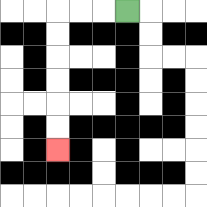{'start': '[5, 0]', 'end': '[2, 6]', 'path_directions': 'L,L,L,D,D,D,D,D,D', 'path_coordinates': '[[5, 0], [4, 0], [3, 0], [2, 0], [2, 1], [2, 2], [2, 3], [2, 4], [2, 5], [2, 6]]'}